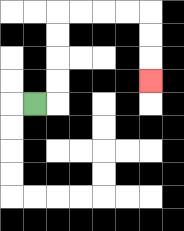{'start': '[1, 4]', 'end': '[6, 3]', 'path_directions': 'R,U,U,U,U,R,R,R,R,D,D,D', 'path_coordinates': '[[1, 4], [2, 4], [2, 3], [2, 2], [2, 1], [2, 0], [3, 0], [4, 0], [5, 0], [6, 0], [6, 1], [6, 2], [6, 3]]'}